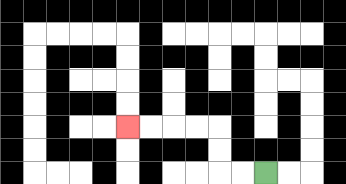{'start': '[11, 7]', 'end': '[5, 5]', 'path_directions': 'L,L,U,U,L,L,L,L', 'path_coordinates': '[[11, 7], [10, 7], [9, 7], [9, 6], [9, 5], [8, 5], [7, 5], [6, 5], [5, 5]]'}